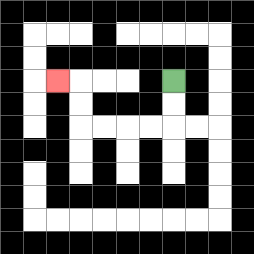{'start': '[7, 3]', 'end': '[2, 3]', 'path_directions': 'D,D,L,L,L,L,U,U,L', 'path_coordinates': '[[7, 3], [7, 4], [7, 5], [6, 5], [5, 5], [4, 5], [3, 5], [3, 4], [3, 3], [2, 3]]'}